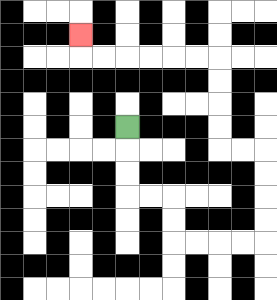{'start': '[5, 5]', 'end': '[3, 1]', 'path_directions': 'D,D,D,R,R,D,D,R,R,R,R,U,U,U,U,L,L,U,U,U,U,L,L,L,L,L,L,U', 'path_coordinates': '[[5, 5], [5, 6], [5, 7], [5, 8], [6, 8], [7, 8], [7, 9], [7, 10], [8, 10], [9, 10], [10, 10], [11, 10], [11, 9], [11, 8], [11, 7], [11, 6], [10, 6], [9, 6], [9, 5], [9, 4], [9, 3], [9, 2], [8, 2], [7, 2], [6, 2], [5, 2], [4, 2], [3, 2], [3, 1]]'}